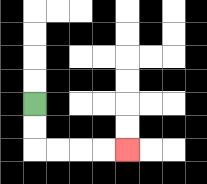{'start': '[1, 4]', 'end': '[5, 6]', 'path_directions': 'D,D,R,R,R,R', 'path_coordinates': '[[1, 4], [1, 5], [1, 6], [2, 6], [3, 6], [4, 6], [5, 6]]'}